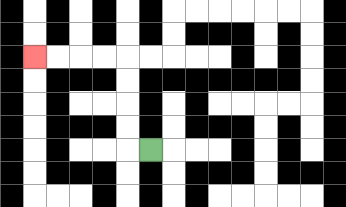{'start': '[6, 6]', 'end': '[1, 2]', 'path_directions': 'L,U,U,U,U,L,L,L,L', 'path_coordinates': '[[6, 6], [5, 6], [5, 5], [5, 4], [5, 3], [5, 2], [4, 2], [3, 2], [2, 2], [1, 2]]'}